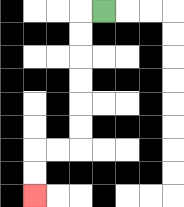{'start': '[4, 0]', 'end': '[1, 8]', 'path_directions': 'L,D,D,D,D,D,D,L,L,D,D', 'path_coordinates': '[[4, 0], [3, 0], [3, 1], [3, 2], [3, 3], [3, 4], [3, 5], [3, 6], [2, 6], [1, 6], [1, 7], [1, 8]]'}